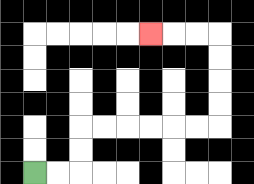{'start': '[1, 7]', 'end': '[6, 1]', 'path_directions': 'R,R,U,U,R,R,R,R,R,R,U,U,U,U,L,L,L', 'path_coordinates': '[[1, 7], [2, 7], [3, 7], [3, 6], [3, 5], [4, 5], [5, 5], [6, 5], [7, 5], [8, 5], [9, 5], [9, 4], [9, 3], [9, 2], [9, 1], [8, 1], [7, 1], [6, 1]]'}